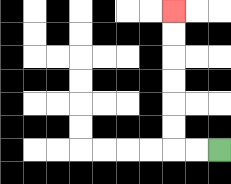{'start': '[9, 6]', 'end': '[7, 0]', 'path_directions': 'L,L,U,U,U,U,U,U', 'path_coordinates': '[[9, 6], [8, 6], [7, 6], [7, 5], [7, 4], [7, 3], [7, 2], [7, 1], [7, 0]]'}